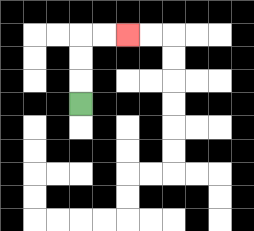{'start': '[3, 4]', 'end': '[5, 1]', 'path_directions': 'U,U,U,R,R', 'path_coordinates': '[[3, 4], [3, 3], [3, 2], [3, 1], [4, 1], [5, 1]]'}